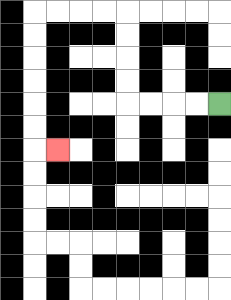{'start': '[9, 4]', 'end': '[2, 6]', 'path_directions': 'L,L,L,L,U,U,U,U,L,L,L,L,D,D,D,D,D,D,R', 'path_coordinates': '[[9, 4], [8, 4], [7, 4], [6, 4], [5, 4], [5, 3], [5, 2], [5, 1], [5, 0], [4, 0], [3, 0], [2, 0], [1, 0], [1, 1], [1, 2], [1, 3], [1, 4], [1, 5], [1, 6], [2, 6]]'}